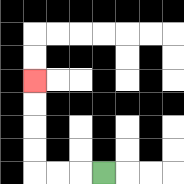{'start': '[4, 7]', 'end': '[1, 3]', 'path_directions': 'L,L,L,U,U,U,U', 'path_coordinates': '[[4, 7], [3, 7], [2, 7], [1, 7], [1, 6], [1, 5], [1, 4], [1, 3]]'}